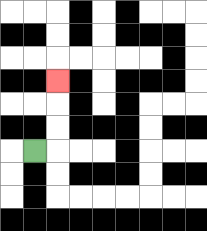{'start': '[1, 6]', 'end': '[2, 3]', 'path_directions': 'R,U,U,U', 'path_coordinates': '[[1, 6], [2, 6], [2, 5], [2, 4], [2, 3]]'}